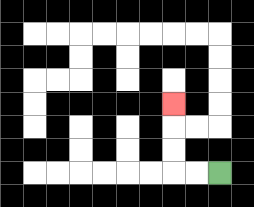{'start': '[9, 7]', 'end': '[7, 4]', 'path_directions': 'L,L,U,U,U', 'path_coordinates': '[[9, 7], [8, 7], [7, 7], [7, 6], [7, 5], [7, 4]]'}